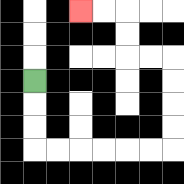{'start': '[1, 3]', 'end': '[3, 0]', 'path_directions': 'D,D,D,R,R,R,R,R,R,U,U,U,U,L,L,U,U,L,L', 'path_coordinates': '[[1, 3], [1, 4], [1, 5], [1, 6], [2, 6], [3, 6], [4, 6], [5, 6], [6, 6], [7, 6], [7, 5], [7, 4], [7, 3], [7, 2], [6, 2], [5, 2], [5, 1], [5, 0], [4, 0], [3, 0]]'}